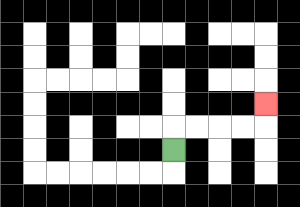{'start': '[7, 6]', 'end': '[11, 4]', 'path_directions': 'U,R,R,R,R,U', 'path_coordinates': '[[7, 6], [7, 5], [8, 5], [9, 5], [10, 5], [11, 5], [11, 4]]'}